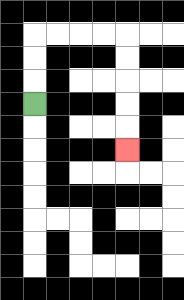{'start': '[1, 4]', 'end': '[5, 6]', 'path_directions': 'U,U,U,R,R,R,R,D,D,D,D,D', 'path_coordinates': '[[1, 4], [1, 3], [1, 2], [1, 1], [2, 1], [3, 1], [4, 1], [5, 1], [5, 2], [5, 3], [5, 4], [5, 5], [5, 6]]'}